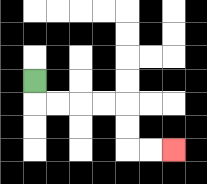{'start': '[1, 3]', 'end': '[7, 6]', 'path_directions': 'D,R,R,R,R,D,D,R,R', 'path_coordinates': '[[1, 3], [1, 4], [2, 4], [3, 4], [4, 4], [5, 4], [5, 5], [5, 6], [6, 6], [7, 6]]'}